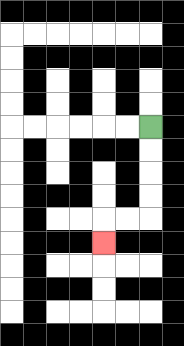{'start': '[6, 5]', 'end': '[4, 10]', 'path_directions': 'D,D,D,D,L,L,D', 'path_coordinates': '[[6, 5], [6, 6], [6, 7], [6, 8], [6, 9], [5, 9], [4, 9], [4, 10]]'}